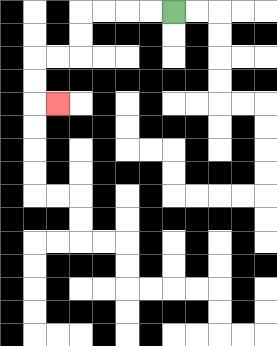{'start': '[7, 0]', 'end': '[2, 4]', 'path_directions': 'L,L,L,L,D,D,L,L,D,D,R', 'path_coordinates': '[[7, 0], [6, 0], [5, 0], [4, 0], [3, 0], [3, 1], [3, 2], [2, 2], [1, 2], [1, 3], [1, 4], [2, 4]]'}